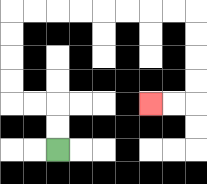{'start': '[2, 6]', 'end': '[6, 4]', 'path_directions': 'U,U,L,L,U,U,U,U,R,R,R,R,R,R,R,R,D,D,D,D,L,L', 'path_coordinates': '[[2, 6], [2, 5], [2, 4], [1, 4], [0, 4], [0, 3], [0, 2], [0, 1], [0, 0], [1, 0], [2, 0], [3, 0], [4, 0], [5, 0], [6, 0], [7, 0], [8, 0], [8, 1], [8, 2], [8, 3], [8, 4], [7, 4], [6, 4]]'}